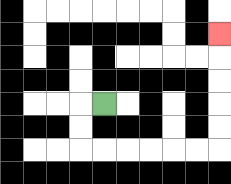{'start': '[4, 4]', 'end': '[9, 1]', 'path_directions': 'L,D,D,R,R,R,R,R,R,U,U,U,U,U', 'path_coordinates': '[[4, 4], [3, 4], [3, 5], [3, 6], [4, 6], [5, 6], [6, 6], [7, 6], [8, 6], [9, 6], [9, 5], [9, 4], [9, 3], [9, 2], [9, 1]]'}